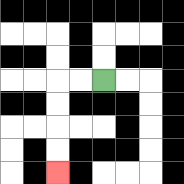{'start': '[4, 3]', 'end': '[2, 7]', 'path_directions': 'L,L,D,D,D,D', 'path_coordinates': '[[4, 3], [3, 3], [2, 3], [2, 4], [2, 5], [2, 6], [2, 7]]'}